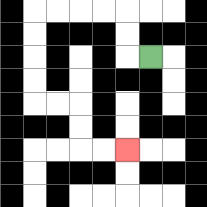{'start': '[6, 2]', 'end': '[5, 6]', 'path_directions': 'L,U,U,L,L,L,L,D,D,D,D,R,R,D,D,R,R', 'path_coordinates': '[[6, 2], [5, 2], [5, 1], [5, 0], [4, 0], [3, 0], [2, 0], [1, 0], [1, 1], [1, 2], [1, 3], [1, 4], [2, 4], [3, 4], [3, 5], [3, 6], [4, 6], [5, 6]]'}